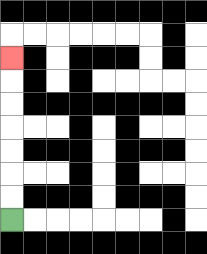{'start': '[0, 9]', 'end': '[0, 2]', 'path_directions': 'U,U,U,U,U,U,U', 'path_coordinates': '[[0, 9], [0, 8], [0, 7], [0, 6], [0, 5], [0, 4], [0, 3], [0, 2]]'}